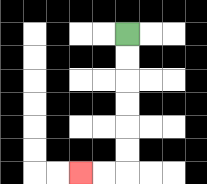{'start': '[5, 1]', 'end': '[3, 7]', 'path_directions': 'D,D,D,D,D,D,L,L', 'path_coordinates': '[[5, 1], [5, 2], [5, 3], [5, 4], [5, 5], [5, 6], [5, 7], [4, 7], [3, 7]]'}